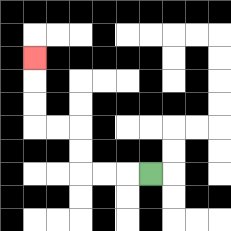{'start': '[6, 7]', 'end': '[1, 2]', 'path_directions': 'L,L,L,U,U,L,L,U,U,U', 'path_coordinates': '[[6, 7], [5, 7], [4, 7], [3, 7], [3, 6], [3, 5], [2, 5], [1, 5], [1, 4], [1, 3], [1, 2]]'}